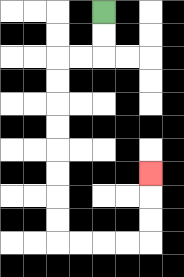{'start': '[4, 0]', 'end': '[6, 7]', 'path_directions': 'D,D,L,L,D,D,D,D,D,D,D,D,R,R,R,R,U,U,U', 'path_coordinates': '[[4, 0], [4, 1], [4, 2], [3, 2], [2, 2], [2, 3], [2, 4], [2, 5], [2, 6], [2, 7], [2, 8], [2, 9], [2, 10], [3, 10], [4, 10], [5, 10], [6, 10], [6, 9], [6, 8], [6, 7]]'}